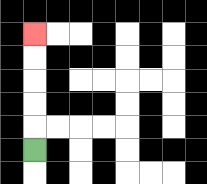{'start': '[1, 6]', 'end': '[1, 1]', 'path_directions': 'U,U,U,U,U', 'path_coordinates': '[[1, 6], [1, 5], [1, 4], [1, 3], [1, 2], [1, 1]]'}